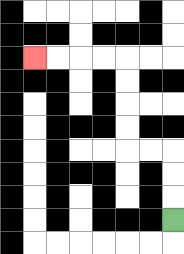{'start': '[7, 9]', 'end': '[1, 2]', 'path_directions': 'U,U,U,L,L,U,U,U,U,L,L,L,L', 'path_coordinates': '[[7, 9], [7, 8], [7, 7], [7, 6], [6, 6], [5, 6], [5, 5], [5, 4], [5, 3], [5, 2], [4, 2], [3, 2], [2, 2], [1, 2]]'}